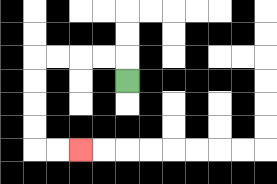{'start': '[5, 3]', 'end': '[3, 6]', 'path_directions': 'U,L,L,L,L,D,D,D,D,R,R', 'path_coordinates': '[[5, 3], [5, 2], [4, 2], [3, 2], [2, 2], [1, 2], [1, 3], [1, 4], [1, 5], [1, 6], [2, 6], [3, 6]]'}